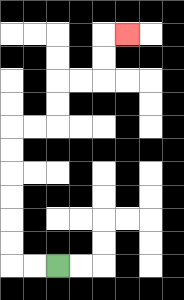{'start': '[2, 11]', 'end': '[5, 1]', 'path_directions': 'L,L,U,U,U,U,U,U,R,R,U,U,R,R,U,U,R', 'path_coordinates': '[[2, 11], [1, 11], [0, 11], [0, 10], [0, 9], [0, 8], [0, 7], [0, 6], [0, 5], [1, 5], [2, 5], [2, 4], [2, 3], [3, 3], [4, 3], [4, 2], [4, 1], [5, 1]]'}